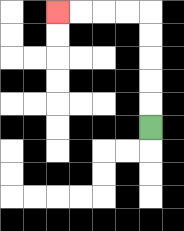{'start': '[6, 5]', 'end': '[2, 0]', 'path_directions': 'U,U,U,U,U,L,L,L,L', 'path_coordinates': '[[6, 5], [6, 4], [6, 3], [6, 2], [6, 1], [6, 0], [5, 0], [4, 0], [3, 0], [2, 0]]'}